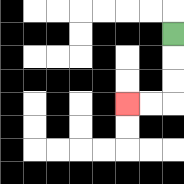{'start': '[7, 1]', 'end': '[5, 4]', 'path_directions': 'D,D,D,L,L', 'path_coordinates': '[[7, 1], [7, 2], [7, 3], [7, 4], [6, 4], [5, 4]]'}